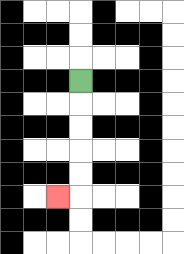{'start': '[3, 3]', 'end': '[2, 8]', 'path_directions': 'D,D,D,D,D,L', 'path_coordinates': '[[3, 3], [3, 4], [3, 5], [3, 6], [3, 7], [3, 8], [2, 8]]'}